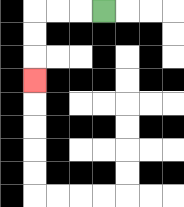{'start': '[4, 0]', 'end': '[1, 3]', 'path_directions': 'L,L,L,D,D,D', 'path_coordinates': '[[4, 0], [3, 0], [2, 0], [1, 0], [1, 1], [1, 2], [1, 3]]'}